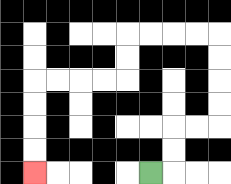{'start': '[6, 7]', 'end': '[1, 7]', 'path_directions': 'R,U,U,R,R,U,U,U,U,L,L,L,L,D,D,L,L,L,L,D,D,D,D', 'path_coordinates': '[[6, 7], [7, 7], [7, 6], [7, 5], [8, 5], [9, 5], [9, 4], [9, 3], [9, 2], [9, 1], [8, 1], [7, 1], [6, 1], [5, 1], [5, 2], [5, 3], [4, 3], [3, 3], [2, 3], [1, 3], [1, 4], [1, 5], [1, 6], [1, 7]]'}